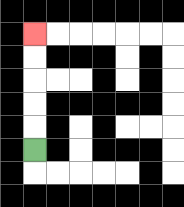{'start': '[1, 6]', 'end': '[1, 1]', 'path_directions': 'U,U,U,U,U', 'path_coordinates': '[[1, 6], [1, 5], [1, 4], [1, 3], [1, 2], [1, 1]]'}